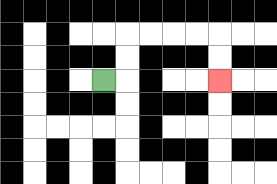{'start': '[4, 3]', 'end': '[9, 3]', 'path_directions': 'R,U,U,R,R,R,R,D,D', 'path_coordinates': '[[4, 3], [5, 3], [5, 2], [5, 1], [6, 1], [7, 1], [8, 1], [9, 1], [9, 2], [9, 3]]'}